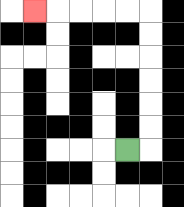{'start': '[5, 6]', 'end': '[1, 0]', 'path_directions': 'R,U,U,U,U,U,U,L,L,L,L,L', 'path_coordinates': '[[5, 6], [6, 6], [6, 5], [6, 4], [6, 3], [6, 2], [6, 1], [6, 0], [5, 0], [4, 0], [3, 0], [2, 0], [1, 0]]'}